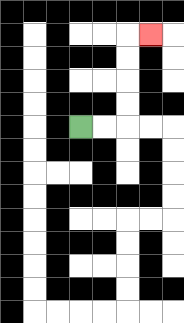{'start': '[3, 5]', 'end': '[6, 1]', 'path_directions': 'R,R,U,U,U,U,R', 'path_coordinates': '[[3, 5], [4, 5], [5, 5], [5, 4], [5, 3], [5, 2], [5, 1], [6, 1]]'}